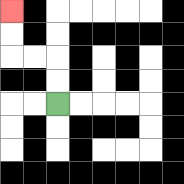{'start': '[2, 4]', 'end': '[0, 0]', 'path_directions': 'U,U,L,L,U,U', 'path_coordinates': '[[2, 4], [2, 3], [2, 2], [1, 2], [0, 2], [0, 1], [0, 0]]'}